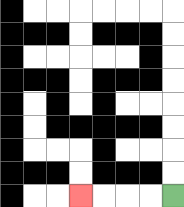{'start': '[7, 8]', 'end': '[3, 8]', 'path_directions': 'L,L,L,L', 'path_coordinates': '[[7, 8], [6, 8], [5, 8], [4, 8], [3, 8]]'}